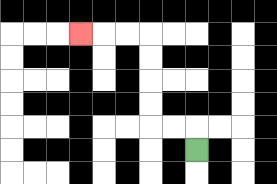{'start': '[8, 6]', 'end': '[3, 1]', 'path_directions': 'U,L,L,U,U,U,U,L,L,L', 'path_coordinates': '[[8, 6], [8, 5], [7, 5], [6, 5], [6, 4], [6, 3], [6, 2], [6, 1], [5, 1], [4, 1], [3, 1]]'}